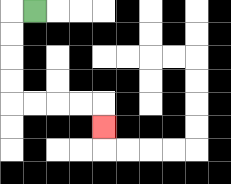{'start': '[1, 0]', 'end': '[4, 5]', 'path_directions': 'L,D,D,D,D,R,R,R,R,D', 'path_coordinates': '[[1, 0], [0, 0], [0, 1], [0, 2], [0, 3], [0, 4], [1, 4], [2, 4], [3, 4], [4, 4], [4, 5]]'}